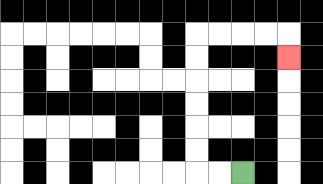{'start': '[10, 7]', 'end': '[12, 2]', 'path_directions': 'L,L,U,U,U,U,U,U,R,R,R,R,D', 'path_coordinates': '[[10, 7], [9, 7], [8, 7], [8, 6], [8, 5], [8, 4], [8, 3], [8, 2], [8, 1], [9, 1], [10, 1], [11, 1], [12, 1], [12, 2]]'}